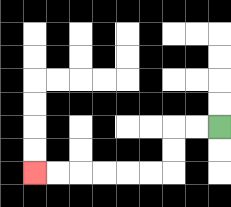{'start': '[9, 5]', 'end': '[1, 7]', 'path_directions': 'L,L,D,D,L,L,L,L,L,L', 'path_coordinates': '[[9, 5], [8, 5], [7, 5], [7, 6], [7, 7], [6, 7], [5, 7], [4, 7], [3, 7], [2, 7], [1, 7]]'}